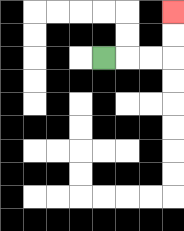{'start': '[4, 2]', 'end': '[7, 0]', 'path_directions': 'R,R,R,U,U', 'path_coordinates': '[[4, 2], [5, 2], [6, 2], [7, 2], [7, 1], [7, 0]]'}